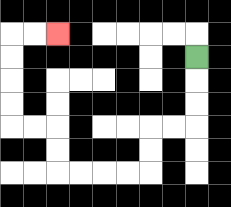{'start': '[8, 2]', 'end': '[2, 1]', 'path_directions': 'D,D,D,L,L,D,D,L,L,L,L,U,U,L,L,U,U,U,U,R,R', 'path_coordinates': '[[8, 2], [8, 3], [8, 4], [8, 5], [7, 5], [6, 5], [6, 6], [6, 7], [5, 7], [4, 7], [3, 7], [2, 7], [2, 6], [2, 5], [1, 5], [0, 5], [0, 4], [0, 3], [0, 2], [0, 1], [1, 1], [2, 1]]'}